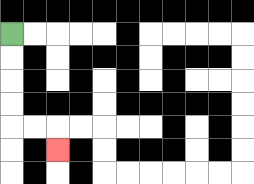{'start': '[0, 1]', 'end': '[2, 6]', 'path_directions': 'D,D,D,D,R,R,D', 'path_coordinates': '[[0, 1], [0, 2], [0, 3], [0, 4], [0, 5], [1, 5], [2, 5], [2, 6]]'}